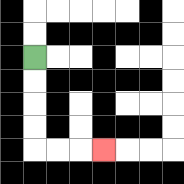{'start': '[1, 2]', 'end': '[4, 6]', 'path_directions': 'D,D,D,D,R,R,R', 'path_coordinates': '[[1, 2], [1, 3], [1, 4], [1, 5], [1, 6], [2, 6], [3, 6], [4, 6]]'}